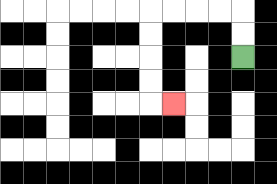{'start': '[10, 2]', 'end': '[7, 4]', 'path_directions': 'U,U,L,L,L,L,D,D,D,D,R', 'path_coordinates': '[[10, 2], [10, 1], [10, 0], [9, 0], [8, 0], [7, 0], [6, 0], [6, 1], [6, 2], [6, 3], [6, 4], [7, 4]]'}